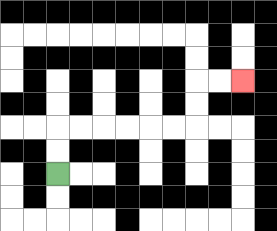{'start': '[2, 7]', 'end': '[10, 3]', 'path_directions': 'U,U,R,R,R,R,R,R,U,U,R,R', 'path_coordinates': '[[2, 7], [2, 6], [2, 5], [3, 5], [4, 5], [5, 5], [6, 5], [7, 5], [8, 5], [8, 4], [8, 3], [9, 3], [10, 3]]'}